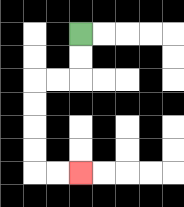{'start': '[3, 1]', 'end': '[3, 7]', 'path_directions': 'D,D,L,L,D,D,D,D,R,R', 'path_coordinates': '[[3, 1], [3, 2], [3, 3], [2, 3], [1, 3], [1, 4], [1, 5], [1, 6], [1, 7], [2, 7], [3, 7]]'}